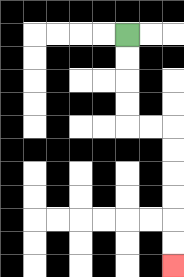{'start': '[5, 1]', 'end': '[7, 11]', 'path_directions': 'D,D,D,D,R,R,D,D,D,D,D,D', 'path_coordinates': '[[5, 1], [5, 2], [5, 3], [5, 4], [5, 5], [6, 5], [7, 5], [7, 6], [7, 7], [7, 8], [7, 9], [7, 10], [7, 11]]'}